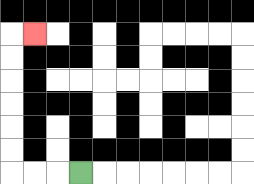{'start': '[3, 7]', 'end': '[1, 1]', 'path_directions': 'L,L,L,U,U,U,U,U,U,R', 'path_coordinates': '[[3, 7], [2, 7], [1, 7], [0, 7], [0, 6], [0, 5], [0, 4], [0, 3], [0, 2], [0, 1], [1, 1]]'}